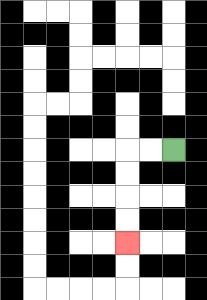{'start': '[7, 6]', 'end': '[5, 10]', 'path_directions': 'L,L,D,D,D,D', 'path_coordinates': '[[7, 6], [6, 6], [5, 6], [5, 7], [5, 8], [5, 9], [5, 10]]'}